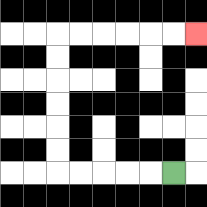{'start': '[7, 7]', 'end': '[8, 1]', 'path_directions': 'L,L,L,L,L,U,U,U,U,U,U,R,R,R,R,R,R', 'path_coordinates': '[[7, 7], [6, 7], [5, 7], [4, 7], [3, 7], [2, 7], [2, 6], [2, 5], [2, 4], [2, 3], [2, 2], [2, 1], [3, 1], [4, 1], [5, 1], [6, 1], [7, 1], [8, 1]]'}